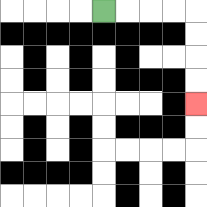{'start': '[4, 0]', 'end': '[8, 4]', 'path_directions': 'R,R,R,R,D,D,D,D', 'path_coordinates': '[[4, 0], [5, 0], [6, 0], [7, 0], [8, 0], [8, 1], [8, 2], [8, 3], [8, 4]]'}